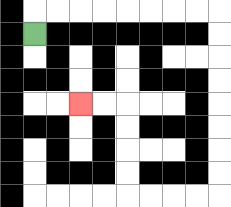{'start': '[1, 1]', 'end': '[3, 4]', 'path_directions': 'U,R,R,R,R,R,R,R,R,D,D,D,D,D,D,D,D,L,L,L,L,U,U,U,U,L,L', 'path_coordinates': '[[1, 1], [1, 0], [2, 0], [3, 0], [4, 0], [5, 0], [6, 0], [7, 0], [8, 0], [9, 0], [9, 1], [9, 2], [9, 3], [9, 4], [9, 5], [9, 6], [9, 7], [9, 8], [8, 8], [7, 8], [6, 8], [5, 8], [5, 7], [5, 6], [5, 5], [5, 4], [4, 4], [3, 4]]'}